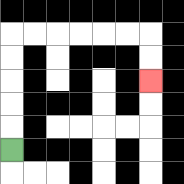{'start': '[0, 6]', 'end': '[6, 3]', 'path_directions': 'U,U,U,U,U,R,R,R,R,R,R,D,D', 'path_coordinates': '[[0, 6], [0, 5], [0, 4], [0, 3], [0, 2], [0, 1], [1, 1], [2, 1], [3, 1], [4, 1], [5, 1], [6, 1], [6, 2], [6, 3]]'}